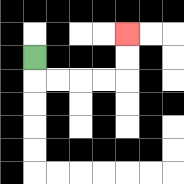{'start': '[1, 2]', 'end': '[5, 1]', 'path_directions': 'D,R,R,R,R,U,U', 'path_coordinates': '[[1, 2], [1, 3], [2, 3], [3, 3], [4, 3], [5, 3], [5, 2], [5, 1]]'}